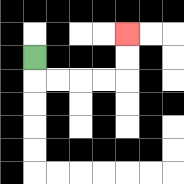{'start': '[1, 2]', 'end': '[5, 1]', 'path_directions': 'D,R,R,R,R,U,U', 'path_coordinates': '[[1, 2], [1, 3], [2, 3], [3, 3], [4, 3], [5, 3], [5, 2], [5, 1]]'}